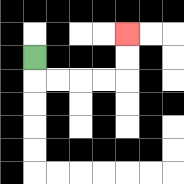{'start': '[1, 2]', 'end': '[5, 1]', 'path_directions': 'D,R,R,R,R,U,U', 'path_coordinates': '[[1, 2], [1, 3], [2, 3], [3, 3], [4, 3], [5, 3], [5, 2], [5, 1]]'}